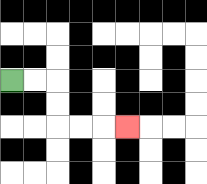{'start': '[0, 3]', 'end': '[5, 5]', 'path_directions': 'R,R,D,D,R,R,R', 'path_coordinates': '[[0, 3], [1, 3], [2, 3], [2, 4], [2, 5], [3, 5], [4, 5], [5, 5]]'}